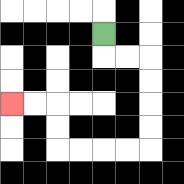{'start': '[4, 1]', 'end': '[0, 4]', 'path_directions': 'D,R,R,D,D,D,D,L,L,L,L,U,U,L,L', 'path_coordinates': '[[4, 1], [4, 2], [5, 2], [6, 2], [6, 3], [6, 4], [6, 5], [6, 6], [5, 6], [4, 6], [3, 6], [2, 6], [2, 5], [2, 4], [1, 4], [0, 4]]'}